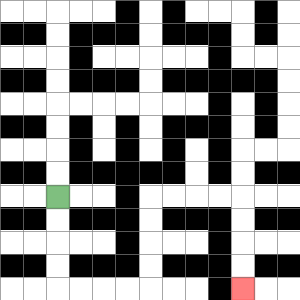{'start': '[2, 8]', 'end': '[10, 12]', 'path_directions': 'D,D,D,D,R,R,R,R,U,U,U,U,R,R,R,R,D,D,D,D', 'path_coordinates': '[[2, 8], [2, 9], [2, 10], [2, 11], [2, 12], [3, 12], [4, 12], [5, 12], [6, 12], [6, 11], [6, 10], [6, 9], [6, 8], [7, 8], [8, 8], [9, 8], [10, 8], [10, 9], [10, 10], [10, 11], [10, 12]]'}